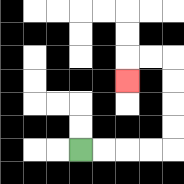{'start': '[3, 6]', 'end': '[5, 3]', 'path_directions': 'R,R,R,R,U,U,U,U,L,L,D', 'path_coordinates': '[[3, 6], [4, 6], [5, 6], [6, 6], [7, 6], [7, 5], [7, 4], [7, 3], [7, 2], [6, 2], [5, 2], [5, 3]]'}